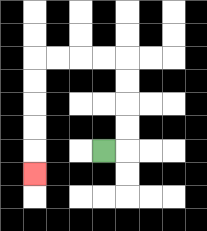{'start': '[4, 6]', 'end': '[1, 7]', 'path_directions': 'R,U,U,U,U,L,L,L,L,D,D,D,D,D', 'path_coordinates': '[[4, 6], [5, 6], [5, 5], [5, 4], [5, 3], [5, 2], [4, 2], [3, 2], [2, 2], [1, 2], [1, 3], [1, 4], [1, 5], [1, 6], [1, 7]]'}